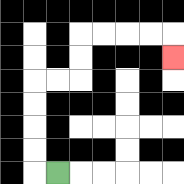{'start': '[2, 7]', 'end': '[7, 2]', 'path_directions': 'L,U,U,U,U,R,R,U,U,R,R,R,R,D', 'path_coordinates': '[[2, 7], [1, 7], [1, 6], [1, 5], [1, 4], [1, 3], [2, 3], [3, 3], [3, 2], [3, 1], [4, 1], [5, 1], [6, 1], [7, 1], [7, 2]]'}